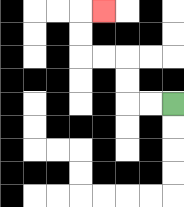{'start': '[7, 4]', 'end': '[4, 0]', 'path_directions': 'L,L,U,U,L,L,U,U,R', 'path_coordinates': '[[7, 4], [6, 4], [5, 4], [5, 3], [5, 2], [4, 2], [3, 2], [3, 1], [3, 0], [4, 0]]'}